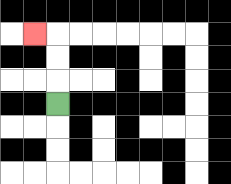{'start': '[2, 4]', 'end': '[1, 1]', 'path_directions': 'U,U,U,L', 'path_coordinates': '[[2, 4], [2, 3], [2, 2], [2, 1], [1, 1]]'}